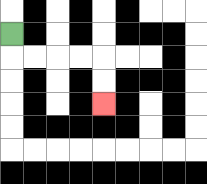{'start': '[0, 1]', 'end': '[4, 4]', 'path_directions': 'D,R,R,R,R,D,D', 'path_coordinates': '[[0, 1], [0, 2], [1, 2], [2, 2], [3, 2], [4, 2], [4, 3], [4, 4]]'}